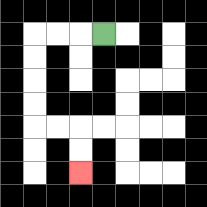{'start': '[4, 1]', 'end': '[3, 7]', 'path_directions': 'L,L,L,D,D,D,D,R,R,D,D', 'path_coordinates': '[[4, 1], [3, 1], [2, 1], [1, 1], [1, 2], [1, 3], [1, 4], [1, 5], [2, 5], [3, 5], [3, 6], [3, 7]]'}